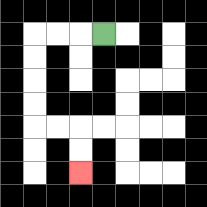{'start': '[4, 1]', 'end': '[3, 7]', 'path_directions': 'L,L,L,D,D,D,D,R,R,D,D', 'path_coordinates': '[[4, 1], [3, 1], [2, 1], [1, 1], [1, 2], [1, 3], [1, 4], [1, 5], [2, 5], [3, 5], [3, 6], [3, 7]]'}